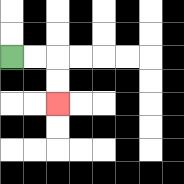{'start': '[0, 2]', 'end': '[2, 4]', 'path_directions': 'R,R,D,D', 'path_coordinates': '[[0, 2], [1, 2], [2, 2], [2, 3], [2, 4]]'}